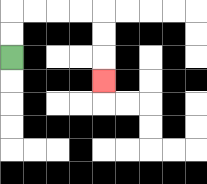{'start': '[0, 2]', 'end': '[4, 3]', 'path_directions': 'U,U,R,R,R,R,D,D,D', 'path_coordinates': '[[0, 2], [0, 1], [0, 0], [1, 0], [2, 0], [3, 0], [4, 0], [4, 1], [4, 2], [4, 3]]'}